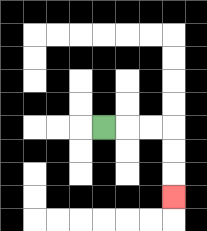{'start': '[4, 5]', 'end': '[7, 8]', 'path_directions': 'R,R,R,D,D,D', 'path_coordinates': '[[4, 5], [5, 5], [6, 5], [7, 5], [7, 6], [7, 7], [7, 8]]'}